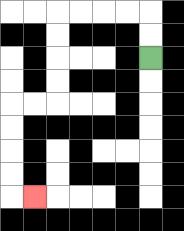{'start': '[6, 2]', 'end': '[1, 8]', 'path_directions': 'U,U,L,L,L,L,D,D,D,D,L,L,D,D,D,D,R', 'path_coordinates': '[[6, 2], [6, 1], [6, 0], [5, 0], [4, 0], [3, 0], [2, 0], [2, 1], [2, 2], [2, 3], [2, 4], [1, 4], [0, 4], [0, 5], [0, 6], [0, 7], [0, 8], [1, 8]]'}